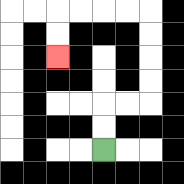{'start': '[4, 6]', 'end': '[2, 2]', 'path_directions': 'U,U,R,R,U,U,U,U,L,L,L,L,D,D', 'path_coordinates': '[[4, 6], [4, 5], [4, 4], [5, 4], [6, 4], [6, 3], [6, 2], [6, 1], [6, 0], [5, 0], [4, 0], [3, 0], [2, 0], [2, 1], [2, 2]]'}